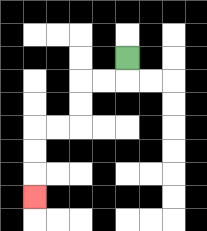{'start': '[5, 2]', 'end': '[1, 8]', 'path_directions': 'D,L,L,D,D,L,L,D,D,D', 'path_coordinates': '[[5, 2], [5, 3], [4, 3], [3, 3], [3, 4], [3, 5], [2, 5], [1, 5], [1, 6], [1, 7], [1, 8]]'}